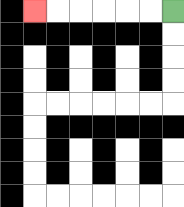{'start': '[7, 0]', 'end': '[1, 0]', 'path_directions': 'L,L,L,L,L,L', 'path_coordinates': '[[7, 0], [6, 0], [5, 0], [4, 0], [3, 0], [2, 0], [1, 0]]'}